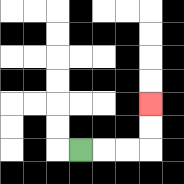{'start': '[3, 6]', 'end': '[6, 4]', 'path_directions': 'R,R,R,U,U', 'path_coordinates': '[[3, 6], [4, 6], [5, 6], [6, 6], [6, 5], [6, 4]]'}